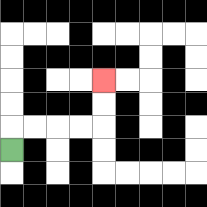{'start': '[0, 6]', 'end': '[4, 3]', 'path_directions': 'U,R,R,R,R,U,U', 'path_coordinates': '[[0, 6], [0, 5], [1, 5], [2, 5], [3, 5], [4, 5], [4, 4], [4, 3]]'}